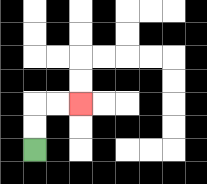{'start': '[1, 6]', 'end': '[3, 4]', 'path_directions': 'U,U,R,R', 'path_coordinates': '[[1, 6], [1, 5], [1, 4], [2, 4], [3, 4]]'}